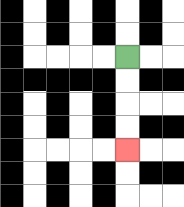{'start': '[5, 2]', 'end': '[5, 6]', 'path_directions': 'D,D,D,D', 'path_coordinates': '[[5, 2], [5, 3], [5, 4], [5, 5], [5, 6]]'}